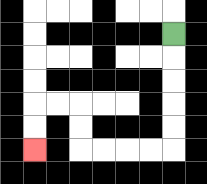{'start': '[7, 1]', 'end': '[1, 6]', 'path_directions': 'D,D,D,D,D,L,L,L,L,U,U,L,L,D,D', 'path_coordinates': '[[7, 1], [7, 2], [7, 3], [7, 4], [7, 5], [7, 6], [6, 6], [5, 6], [4, 6], [3, 6], [3, 5], [3, 4], [2, 4], [1, 4], [1, 5], [1, 6]]'}